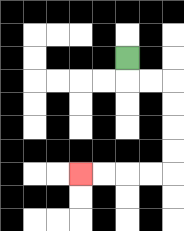{'start': '[5, 2]', 'end': '[3, 7]', 'path_directions': 'D,R,R,D,D,D,D,L,L,L,L', 'path_coordinates': '[[5, 2], [5, 3], [6, 3], [7, 3], [7, 4], [7, 5], [7, 6], [7, 7], [6, 7], [5, 7], [4, 7], [3, 7]]'}